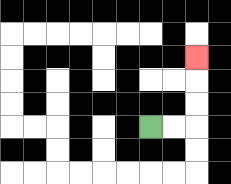{'start': '[6, 5]', 'end': '[8, 2]', 'path_directions': 'R,R,U,U,U', 'path_coordinates': '[[6, 5], [7, 5], [8, 5], [8, 4], [8, 3], [8, 2]]'}